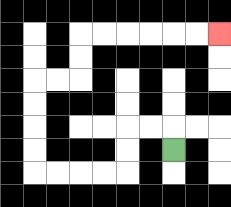{'start': '[7, 6]', 'end': '[9, 1]', 'path_directions': 'U,L,L,D,D,L,L,L,L,U,U,U,U,R,R,U,U,R,R,R,R,R,R', 'path_coordinates': '[[7, 6], [7, 5], [6, 5], [5, 5], [5, 6], [5, 7], [4, 7], [3, 7], [2, 7], [1, 7], [1, 6], [1, 5], [1, 4], [1, 3], [2, 3], [3, 3], [3, 2], [3, 1], [4, 1], [5, 1], [6, 1], [7, 1], [8, 1], [9, 1]]'}